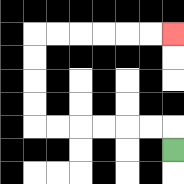{'start': '[7, 6]', 'end': '[7, 1]', 'path_directions': 'U,L,L,L,L,L,L,U,U,U,U,R,R,R,R,R,R', 'path_coordinates': '[[7, 6], [7, 5], [6, 5], [5, 5], [4, 5], [3, 5], [2, 5], [1, 5], [1, 4], [1, 3], [1, 2], [1, 1], [2, 1], [3, 1], [4, 1], [5, 1], [6, 1], [7, 1]]'}